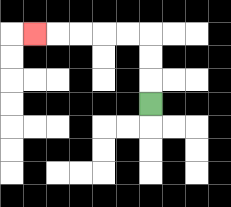{'start': '[6, 4]', 'end': '[1, 1]', 'path_directions': 'U,U,U,L,L,L,L,L', 'path_coordinates': '[[6, 4], [6, 3], [6, 2], [6, 1], [5, 1], [4, 1], [3, 1], [2, 1], [1, 1]]'}